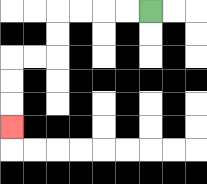{'start': '[6, 0]', 'end': '[0, 5]', 'path_directions': 'L,L,L,L,D,D,L,L,D,D,D', 'path_coordinates': '[[6, 0], [5, 0], [4, 0], [3, 0], [2, 0], [2, 1], [2, 2], [1, 2], [0, 2], [0, 3], [0, 4], [0, 5]]'}